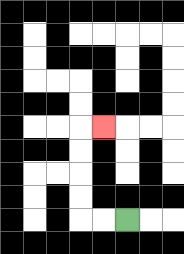{'start': '[5, 9]', 'end': '[4, 5]', 'path_directions': 'L,L,U,U,U,U,R', 'path_coordinates': '[[5, 9], [4, 9], [3, 9], [3, 8], [3, 7], [3, 6], [3, 5], [4, 5]]'}